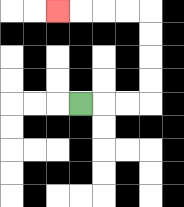{'start': '[3, 4]', 'end': '[2, 0]', 'path_directions': 'R,R,R,U,U,U,U,L,L,L,L', 'path_coordinates': '[[3, 4], [4, 4], [5, 4], [6, 4], [6, 3], [6, 2], [6, 1], [6, 0], [5, 0], [4, 0], [3, 0], [2, 0]]'}